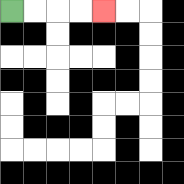{'start': '[0, 0]', 'end': '[4, 0]', 'path_directions': 'R,R,R,R', 'path_coordinates': '[[0, 0], [1, 0], [2, 0], [3, 0], [4, 0]]'}